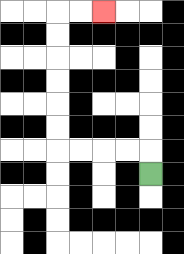{'start': '[6, 7]', 'end': '[4, 0]', 'path_directions': 'U,L,L,L,L,U,U,U,U,U,U,R,R', 'path_coordinates': '[[6, 7], [6, 6], [5, 6], [4, 6], [3, 6], [2, 6], [2, 5], [2, 4], [2, 3], [2, 2], [2, 1], [2, 0], [3, 0], [4, 0]]'}